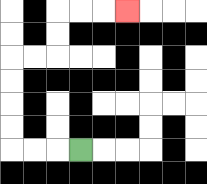{'start': '[3, 6]', 'end': '[5, 0]', 'path_directions': 'L,L,L,U,U,U,U,R,R,U,U,R,R,R', 'path_coordinates': '[[3, 6], [2, 6], [1, 6], [0, 6], [0, 5], [0, 4], [0, 3], [0, 2], [1, 2], [2, 2], [2, 1], [2, 0], [3, 0], [4, 0], [5, 0]]'}